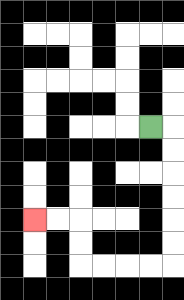{'start': '[6, 5]', 'end': '[1, 9]', 'path_directions': 'R,D,D,D,D,D,D,L,L,L,L,U,U,L,L', 'path_coordinates': '[[6, 5], [7, 5], [7, 6], [7, 7], [7, 8], [7, 9], [7, 10], [7, 11], [6, 11], [5, 11], [4, 11], [3, 11], [3, 10], [3, 9], [2, 9], [1, 9]]'}